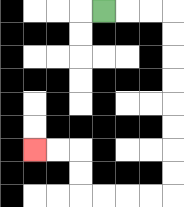{'start': '[4, 0]', 'end': '[1, 6]', 'path_directions': 'R,R,R,D,D,D,D,D,D,D,D,L,L,L,L,U,U,L,L', 'path_coordinates': '[[4, 0], [5, 0], [6, 0], [7, 0], [7, 1], [7, 2], [7, 3], [7, 4], [7, 5], [7, 6], [7, 7], [7, 8], [6, 8], [5, 8], [4, 8], [3, 8], [3, 7], [3, 6], [2, 6], [1, 6]]'}